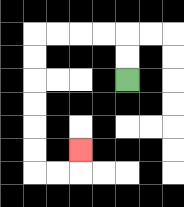{'start': '[5, 3]', 'end': '[3, 6]', 'path_directions': 'U,U,L,L,L,L,D,D,D,D,D,D,R,R,U', 'path_coordinates': '[[5, 3], [5, 2], [5, 1], [4, 1], [3, 1], [2, 1], [1, 1], [1, 2], [1, 3], [1, 4], [1, 5], [1, 6], [1, 7], [2, 7], [3, 7], [3, 6]]'}